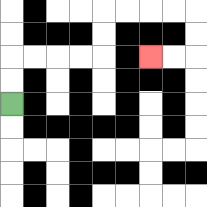{'start': '[0, 4]', 'end': '[6, 2]', 'path_directions': 'U,U,R,R,R,R,U,U,R,R,R,R,D,D,L,L', 'path_coordinates': '[[0, 4], [0, 3], [0, 2], [1, 2], [2, 2], [3, 2], [4, 2], [4, 1], [4, 0], [5, 0], [6, 0], [7, 0], [8, 0], [8, 1], [8, 2], [7, 2], [6, 2]]'}